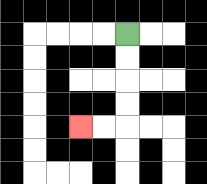{'start': '[5, 1]', 'end': '[3, 5]', 'path_directions': 'D,D,D,D,L,L', 'path_coordinates': '[[5, 1], [5, 2], [5, 3], [5, 4], [5, 5], [4, 5], [3, 5]]'}